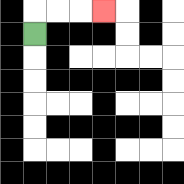{'start': '[1, 1]', 'end': '[4, 0]', 'path_directions': 'U,R,R,R', 'path_coordinates': '[[1, 1], [1, 0], [2, 0], [3, 0], [4, 0]]'}